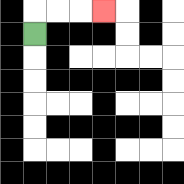{'start': '[1, 1]', 'end': '[4, 0]', 'path_directions': 'U,R,R,R', 'path_coordinates': '[[1, 1], [1, 0], [2, 0], [3, 0], [4, 0]]'}